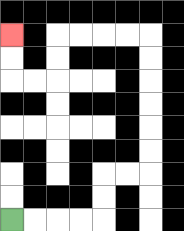{'start': '[0, 9]', 'end': '[0, 1]', 'path_directions': 'R,R,R,R,U,U,R,R,U,U,U,U,U,U,L,L,L,L,D,D,L,L,U,U', 'path_coordinates': '[[0, 9], [1, 9], [2, 9], [3, 9], [4, 9], [4, 8], [4, 7], [5, 7], [6, 7], [6, 6], [6, 5], [6, 4], [6, 3], [6, 2], [6, 1], [5, 1], [4, 1], [3, 1], [2, 1], [2, 2], [2, 3], [1, 3], [0, 3], [0, 2], [0, 1]]'}